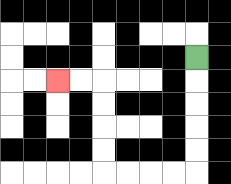{'start': '[8, 2]', 'end': '[2, 3]', 'path_directions': 'D,D,D,D,D,L,L,L,L,U,U,U,U,L,L', 'path_coordinates': '[[8, 2], [8, 3], [8, 4], [8, 5], [8, 6], [8, 7], [7, 7], [6, 7], [5, 7], [4, 7], [4, 6], [4, 5], [4, 4], [4, 3], [3, 3], [2, 3]]'}